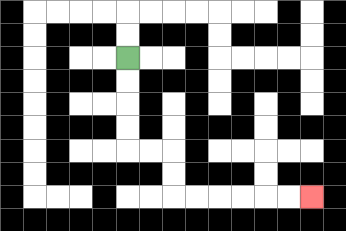{'start': '[5, 2]', 'end': '[13, 8]', 'path_directions': 'D,D,D,D,R,R,D,D,R,R,R,R,R,R', 'path_coordinates': '[[5, 2], [5, 3], [5, 4], [5, 5], [5, 6], [6, 6], [7, 6], [7, 7], [7, 8], [8, 8], [9, 8], [10, 8], [11, 8], [12, 8], [13, 8]]'}